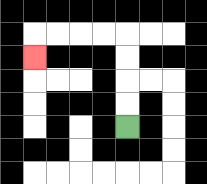{'start': '[5, 5]', 'end': '[1, 2]', 'path_directions': 'U,U,U,U,L,L,L,L,D', 'path_coordinates': '[[5, 5], [5, 4], [5, 3], [5, 2], [5, 1], [4, 1], [3, 1], [2, 1], [1, 1], [1, 2]]'}